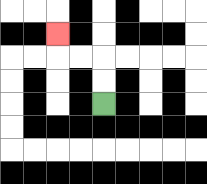{'start': '[4, 4]', 'end': '[2, 1]', 'path_directions': 'U,U,L,L,U', 'path_coordinates': '[[4, 4], [4, 3], [4, 2], [3, 2], [2, 2], [2, 1]]'}